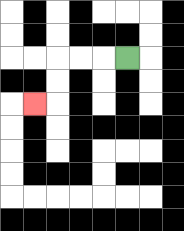{'start': '[5, 2]', 'end': '[1, 4]', 'path_directions': 'L,L,L,D,D,L', 'path_coordinates': '[[5, 2], [4, 2], [3, 2], [2, 2], [2, 3], [2, 4], [1, 4]]'}